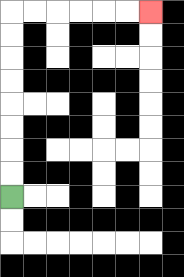{'start': '[0, 8]', 'end': '[6, 0]', 'path_directions': 'U,U,U,U,U,U,U,U,R,R,R,R,R,R', 'path_coordinates': '[[0, 8], [0, 7], [0, 6], [0, 5], [0, 4], [0, 3], [0, 2], [0, 1], [0, 0], [1, 0], [2, 0], [3, 0], [4, 0], [5, 0], [6, 0]]'}